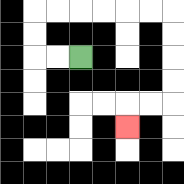{'start': '[3, 2]', 'end': '[5, 5]', 'path_directions': 'L,L,U,U,R,R,R,R,R,R,D,D,D,D,L,L,D', 'path_coordinates': '[[3, 2], [2, 2], [1, 2], [1, 1], [1, 0], [2, 0], [3, 0], [4, 0], [5, 0], [6, 0], [7, 0], [7, 1], [7, 2], [7, 3], [7, 4], [6, 4], [5, 4], [5, 5]]'}